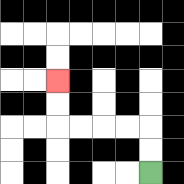{'start': '[6, 7]', 'end': '[2, 3]', 'path_directions': 'U,U,L,L,L,L,U,U', 'path_coordinates': '[[6, 7], [6, 6], [6, 5], [5, 5], [4, 5], [3, 5], [2, 5], [2, 4], [2, 3]]'}